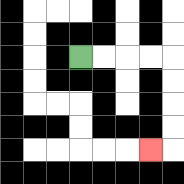{'start': '[3, 2]', 'end': '[6, 6]', 'path_directions': 'R,R,R,R,D,D,D,D,L', 'path_coordinates': '[[3, 2], [4, 2], [5, 2], [6, 2], [7, 2], [7, 3], [7, 4], [7, 5], [7, 6], [6, 6]]'}